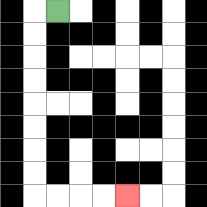{'start': '[2, 0]', 'end': '[5, 8]', 'path_directions': 'L,D,D,D,D,D,D,D,D,R,R,R,R', 'path_coordinates': '[[2, 0], [1, 0], [1, 1], [1, 2], [1, 3], [1, 4], [1, 5], [1, 6], [1, 7], [1, 8], [2, 8], [3, 8], [4, 8], [5, 8]]'}